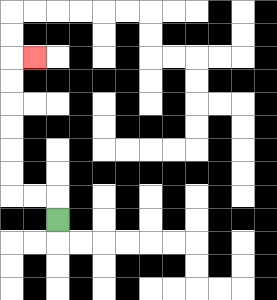{'start': '[2, 9]', 'end': '[1, 2]', 'path_directions': 'U,L,L,U,U,U,U,U,U,R', 'path_coordinates': '[[2, 9], [2, 8], [1, 8], [0, 8], [0, 7], [0, 6], [0, 5], [0, 4], [0, 3], [0, 2], [1, 2]]'}